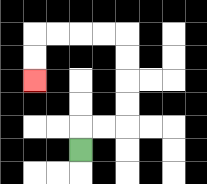{'start': '[3, 6]', 'end': '[1, 3]', 'path_directions': 'U,R,R,U,U,U,U,L,L,L,L,D,D', 'path_coordinates': '[[3, 6], [3, 5], [4, 5], [5, 5], [5, 4], [5, 3], [5, 2], [5, 1], [4, 1], [3, 1], [2, 1], [1, 1], [1, 2], [1, 3]]'}